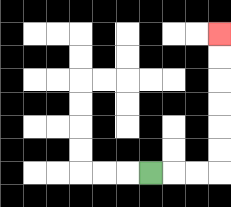{'start': '[6, 7]', 'end': '[9, 1]', 'path_directions': 'R,R,R,U,U,U,U,U,U', 'path_coordinates': '[[6, 7], [7, 7], [8, 7], [9, 7], [9, 6], [9, 5], [9, 4], [9, 3], [9, 2], [9, 1]]'}